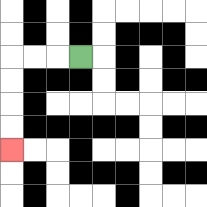{'start': '[3, 2]', 'end': '[0, 6]', 'path_directions': 'L,L,L,D,D,D,D', 'path_coordinates': '[[3, 2], [2, 2], [1, 2], [0, 2], [0, 3], [0, 4], [0, 5], [0, 6]]'}